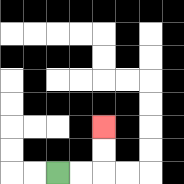{'start': '[2, 7]', 'end': '[4, 5]', 'path_directions': 'R,R,U,U', 'path_coordinates': '[[2, 7], [3, 7], [4, 7], [4, 6], [4, 5]]'}